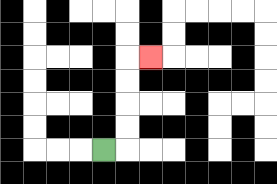{'start': '[4, 6]', 'end': '[6, 2]', 'path_directions': 'R,U,U,U,U,R', 'path_coordinates': '[[4, 6], [5, 6], [5, 5], [5, 4], [5, 3], [5, 2], [6, 2]]'}